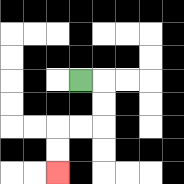{'start': '[3, 3]', 'end': '[2, 7]', 'path_directions': 'R,D,D,L,L,D,D', 'path_coordinates': '[[3, 3], [4, 3], [4, 4], [4, 5], [3, 5], [2, 5], [2, 6], [2, 7]]'}